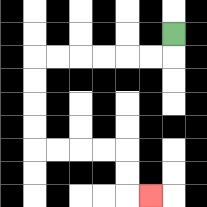{'start': '[7, 1]', 'end': '[6, 8]', 'path_directions': 'D,L,L,L,L,L,L,D,D,D,D,R,R,R,R,D,D,R', 'path_coordinates': '[[7, 1], [7, 2], [6, 2], [5, 2], [4, 2], [3, 2], [2, 2], [1, 2], [1, 3], [1, 4], [1, 5], [1, 6], [2, 6], [3, 6], [4, 6], [5, 6], [5, 7], [5, 8], [6, 8]]'}